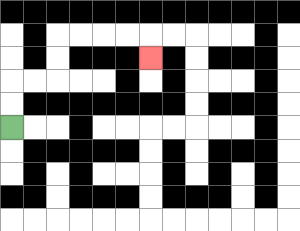{'start': '[0, 5]', 'end': '[6, 2]', 'path_directions': 'U,U,R,R,U,U,R,R,R,R,D', 'path_coordinates': '[[0, 5], [0, 4], [0, 3], [1, 3], [2, 3], [2, 2], [2, 1], [3, 1], [4, 1], [5, 1], [6, 1], [6, 2]]'}